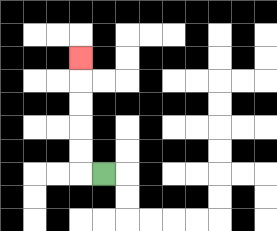{'start': '[4, 7]', 'end': '[3, 2]', 'path_directions': 'L,U,U,U,U,U', 'path_coordinates': '[[4, 7], [3, 7], [3, 6], [3, 5], [3, 4], [3, 3], [3, 2]]'}